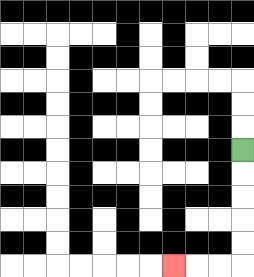{'start': '[10, 6]', 'end': '[7, 11]', 'path_directions': 'D,D,D,D,D,L,L,L', 'path_coordinates': '[[10, 6], [10, 7], [10, 8], [10, 9], [10, 10], [10, 11], [9, 11], [8, 11], [7, 11]]'}